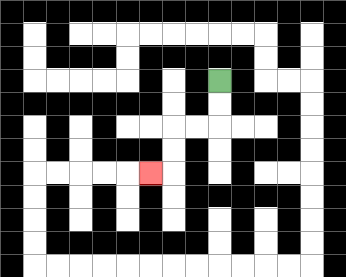{'start': '[9, 3]', 'end': '[6, 7]', 'path_directions': 'D,D,L,L,D,D,L', 'path_coordinates': '[[9, 3], [9, 4], [9, 5], [8, 5], [7, 5], [7, 6], [7, 7], [6, 7]]'}